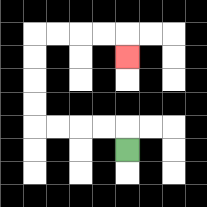{'start': '[5, 6]', 'end': '[5, 2]', 'path_directions': 'U,L,L,L,L,U,U,U,U,R,R,R,R,D', 'path_coordinates': '[[5, 6], [5, 5], [4, 5], [3, 5], [2, 5], [1, 5], [1, 4], [1, 3], [1, 2], [1, 1], [2, 1], [3, 1], [4, 1], [5, 1], [5, 2]]'}